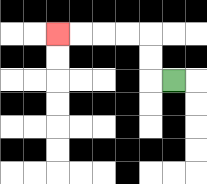{'start': '[7, 3]', 'end': '[2, 1]', 'path_directions': 'L,U,U,L,L,L,L', 'path_coordinates': '[[7, 3], [6, 3], [6, 2], [6, 1], [5, 1], [4, 1], [3, 1], [2, 1]]'}